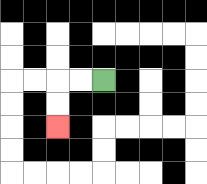{'start': '[4, 3]', 'end': '[2, 5]', 'path_directions': 'L,L,D,D', 'path_coordinates': '[[4, 3], [3, 3], [2, 3], [2, 4], [2, 5]]'}